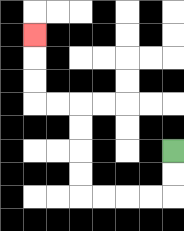{'start': '[7, 6]', 'end': '[1, 1]', 'path_directions': 'D,D,L,L,L,L,U,U,U,U,L,L,U,U,U', 'path_coordinates': '[[7, 6], [7, 7], [7, 8], [6, 8], [5, 8], [4, 8], [3, 8], [3, 7], [3, 6], [3, 5], [3, 4], [2, 4], [1, 4], [1, 3], [1, 2], [1, 1]]'}